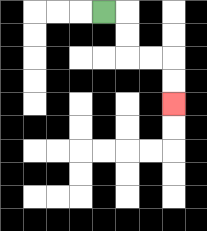{'start': '[4, 0]', 'end': '[7, 4]', 'path_directions': 'R,D,D,R,R,D,D', 'path_coordinates': '[[4, 0], [5, 0], [5, 1], [5, 2], [6, 2], [7, 2], [7, 3], [7, 4]]'}